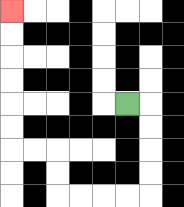{'start': '[5, 4]', 'end': '[0, 0]', 'path_directions': 'R,D,D,D,D,L,L,L,L,U,U,L,L,U,U,U,U,U,U', 'path_coordinates': '[[5, 4], [6, 4], [6, 5], [6, 6], [6, 7], [6, 8], [5, 8], [4, 8], [3, 8], [2, 8], [2, 7], [2, 6], [1, 6], [0, 6], [0, 5], [0, 4], [0, 3], [0, 2], [0, 1], [0, 0]]'}